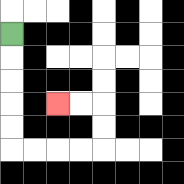{'start': '[0, 1]', 'end': '[2, 4]', 'path_directions': 'D,D,D,D,D,R,R,R,R,U,U,L,L', 'path_coordinates': '[[0, 1], [0, 2], [0, 3], [0, 4], [0, 5], [0, 6], [1, 6], [2, 6], [3, 6], [4, 6], [4, 5], [4, 4], [3, 4], [2, 4]]'}